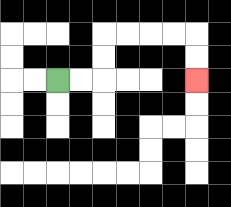{'start': '[2, 3]', 'end': '[8, 3]', 'path_directions': 'R,R,U,U,R,R,R,R,D,D', 'path_coordinates': '[[2, 3], [3, 3], [4, 3], [4, 2], [4, 1], [5, 1], [6, 1], [7, 1], [8, 1], [8, 2], [8, 3]]'}